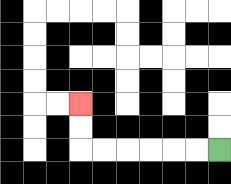{'start': '[9, 6]', 'end': '[3, 4]', 'path_directions': 'L,L,L,L,L,L,U,U', 'path_coordinates': '[[9, 6], [8, 6], [7, 6], [6, 6], [5, 6], [4, 6], [3, 6], [3, 5], [3, 4]]'}